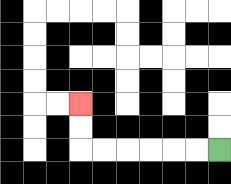{'start': '[9, 6]', 'end': '[3, 4]', 'path_directions': 'L,L,L,L,L,L,U,U', 'path_coordinates': '[[9, 6], [8, 6], [7, 6], [6, 6], [5, 6], [4, 6], [3, 6], [3, 5], [3, 4]]'}